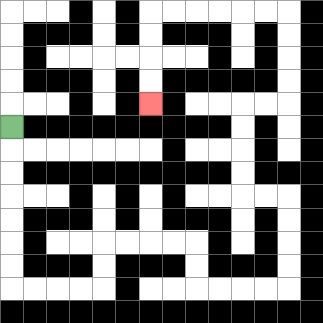{'start': '[0, 5]', 'end': '[6, 4]', 'path_directions': 'D,D,D,D,D,D,D,R,R,R,R,U,U,R,R,R,R,D,D,R,R,R,R,U,U,U,U,L,L,U,U,U,U,R,R,U,U,U,U,L,L,L,L,L,L,D,D,D,D', 'path_coordinates': '[[0, 5], [0, 6], [0, 7], [0, 8], [0, 9], [0, 10], [0, 11], [0, 12], [1, 12], [2, 12], [3, 12], [4, 12], [4, 11], [4, 10], [5, 10], [6, 10], [7, 10], [8, 10], [8, 11], [8, 12], [9, 12], [10, 12], [11, 12], [12, 12], [12, 11], [12, 10], [12, 9], [12, 8], [11, 8], [10, 8], [10, 7], [10, 6], [10, 5], [10, 4], [11, 4], [12, 4], [12, 3], [12, 2], [12, 1], [12, 0], [11, 0], [10, 0], [9, 0], [8, 0], [7, 0], [6, 0], [6, 1], [6, 2], [6, 3], [6, 4]]'}